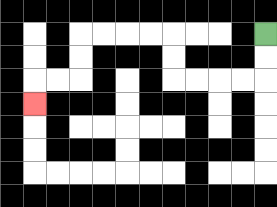{'start': '[11, 1]', 'end': '[1, 4]', 'path_directions': 'D,D,L,L,L,L,U,U,L,L,L,L,D,D,L,L,D', 'path_coordinates': '[[11, 1], [11, 2], [11, 3], [10, 3], [9, 3], [8, 3], [7, 3], [7, 2], [7, 1], [6, 1], [5, 1], [4, 1], [3, 1], [3, 2], [3, 3], [2, 3], [1, 3], [1, 4]]'}